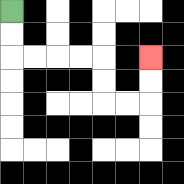{'start': '[0, 0]', 'end': '[6, 2]', 'path_directions': 'D,D,R,R,R,R,D,D,R,R,U,U', 'path_coordinates': '[[0, 0], [0, 1], [0, 2], [1, 2], [2, 2], [3, 2], [4, 2], [4, 3], [4, 4], [5, 4], [6, 4], [6, 3], [6, 2]]'}